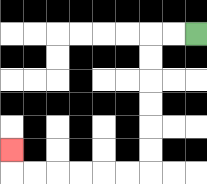{'start': '[8, 1]', 'end': '[0, 6]', 'path_directions': 'L,L,D,D,D,D,D,D,L,L,L,L,L,L,U', 'path_coordinates': '[[8, 1], [7, 1], [6, 1], [6, 2], [6, 3], [6, 4], [6, 5], [6, 6], [6, 7], [5, 7], [4, 7], [3, 7], [2, 7], [1, 7], [0, 7], [0, 6]]'}